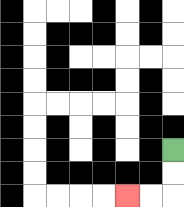{'start': '[7, 6]', 'end': '[5, 8]', 'path_directions': 'D,D,L,L', 'path_coordinates': '[[7, 6], [7, 7], [7, 8], [6, 8], [5, 8]]'}